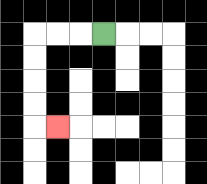{'start': '[4, 1]', 'end': '[2, 5]', 'path_directions': 'L,L,L,D,D,D,D,R', 'path_coordinates': '[[4, 1], [3, 1], [2, 1], [1, 1], [1, 2], [1, 3], [1, 4], [1, 5], [2, 5]]'}